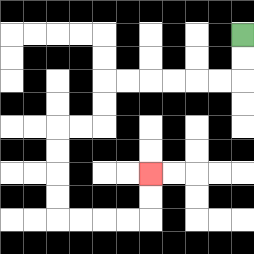{'start': '[10, 1]', 'end': '[6, 7]', 'path_directions': 'D,D,L,L,L,L,L,L,D,D,L,L,D,D,D,D,R,R,R,R,U,U', 'path_coordinates': '[[10, 1], [10, 2], [10, 3], [9, 3], [8, 3], [7, 3], [6, 3], [5, 3], [4, 3], [4, 4], [4, 5], [3, 5], [2, 5], [2, 6], [2, 7], [2, 8], [2, 9], [3, 9], [4, 9], [5, 9], [6, 9], [6, 8], [6, 7]]'}